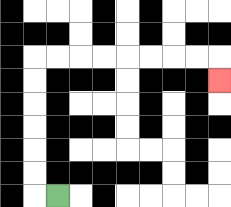{'start': '[2, 8]', 'end': '[9, 3]', 'path_directions': 'L,U,U,U,U,U,U,R,R,R,R,R,R,R,R,D', 'path_coordinates': '[[2, 8], [1, 8], [1, 7], [1, 6], [1, 5], [1, 4], [1, 3], [1, 2], [2, 2], [3, 2], [4, 2], [5, 2], [6, 2], [7, 2], [8, 2], [9, 2], [9, 3]]'}